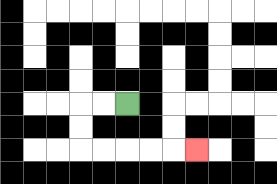{'start': '[5, 4]', 'end': '[8, 6]', 'path_directions': 'L,L,D,D,R,R,R,R,R', 'path_coordinates': '[[5, 4], [4, 4], [3, 4], [3, 5], [3, 6], [4, 6], [5, 6], [6, 6], [7, 6], [8, 6]]'}